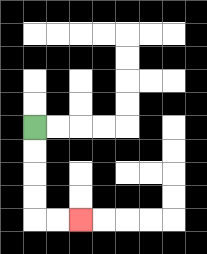{'start': '[1, 5]', 'end': '[3, 9]', 'path_directions': 'D,D,D,D,R,R', 'path_coordinates': '[[1, 5], [1, 6], [1, 7], [1, 8], [1, 9], [2, 9], [3, 9]]'}